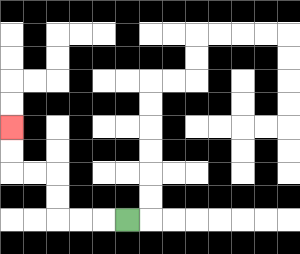{'start': '[5, 9]', 'end': '[0, 5]', 'path_directions': 'L,L,L,U,U,L,L,U,U', 'path_coordinates': '[[5, 9], [4, 9], [3, 9], [2, 9], [2, 8], [2, 7], [1, 7], [0, 7], [0, 6], [0, 5]]'}